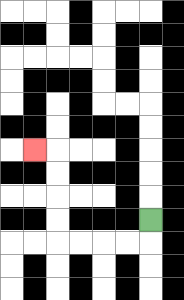{'start': '[6, 9]', 'end': '[1, 6]', 'path_directions': 'D,L,L,L,L,U,U,U,U,L', 'path_coordinates': '[[6, 9], [6, 10], [5, 10], [4, 10], [3, 10], [2, 10], [2, 9], [2, 8], [2, 7], [2, 6], [1, 6]]'}